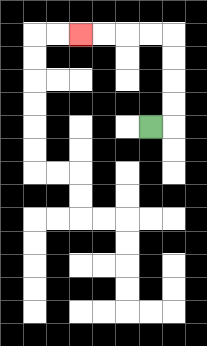{'start': '[6, 5]', 'end': '[3, 1]', 'path_directions': 'R,U,U,U,U,L,L,L,L', 'path_coordinates': '[[6, 5], [7, 5], [7, 4], [7, 3], [7, 2], [7, 1], [6, 1], [5, 1], [4, 1], [3, 1]]'}